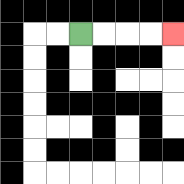{'start': '[3, 1]', 'end': '[7, 1]', 'path_directions': 'R,R,R,R', 'path_coordinates': '[[3, 1], [4, 1], [5, 1], [6, 1], [7, 1]]'}